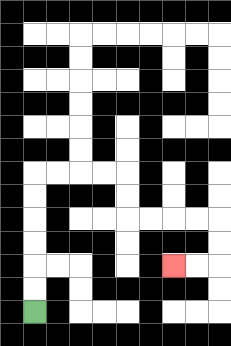{'start': '[1, 13]', 'end': '[7, 11]', 'path_directions': 'U,U,U,U,U,U,R,R,R,R,D,D,R,R,R,R,D,D,L,L', 'path_coordinates': '[[1, 13], [1, 12], [1, 11], [1, 10], [1, 9], [1, 8], [1, 7], [2, 7], [3, 7], [4, 7], [5, 7], [5, 8], [5, 9], [6, 9], [7, 9], [8, 9], [9, 9], [9, 10], [9, 11], [8, 11], [7, 11]]'}